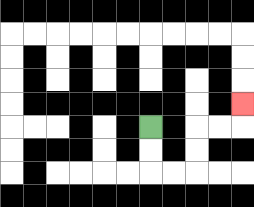{'start': '[6, 5]', 'end': '[10, 4]', 'path_directions': 'D,D,R,R,U,U,R,R,U', 'path_coordinates': '[[6, 5], [6, 6], [6, 7], [7, 7], [8, 7], [8, 6], [8, 5], [9, 5], [10, 5], [10, 4]]'}